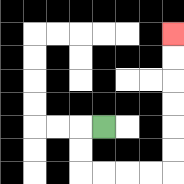{'start': '[4, 5]', 'end': '[7, 1]', 'path_directions': 'L,D,D,R,R,R,R,U,U,U,U,U,U', 'path_coordinates': '[[4, 5], [3, 5], [3, 6], [3, 7], [4, 7], [5, 7], [6, 7], [7, 7], [7, 6], [7, 5], [7, 4], [7, 3], [7, 2], [7, 1]]'}